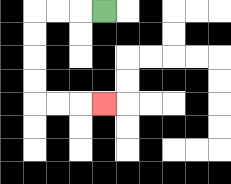{'start': '[4, 0]', 'end': '[4, 4]', 'path_directions': 'L,L,L,D,D,D,D,R,R,R', 'path_coordinates': '[[4, 0], [3, 0], [2, 0], [1, 0], [1, 1], [1, 2], [1, 3], [1, 4], [2, 4], [3, 4], [4, 4]]'}